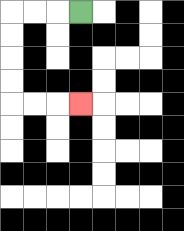{'start': '[3, 0]', 'end': '[3, 4]', 'path_directions': 'L,L,L,D,D,D,D,R,R,R', 'path_coordinates': '[[3, 0], [2, 0], [1, 0], [0, 0], [0, 1], [0, 2], [0, 3], [0, 4], [1, 4], [2, 4], [3, 4]]'}